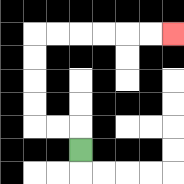{'start': '[3, 6]', 'end': '[7, 1]', 'path_directions': 'U,L,L,U,U,U,U,R,R,R,R,R,R', 'path_coordinates': '[[3, 6], [3, 5], [2, 5], [1, 5], [1, 4], [1, 3], [1, 2], [1, 1], [2, 1], [3, 1], [4, 1], [5, 1], [6, 1], [7, 1]]'}